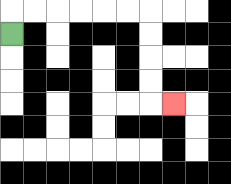{'start': '[0, 1]', 'end': '[7, 4]', 'path_directions': 'U,R,R,R,R,R,R,D,D,D,D,R', 'path_coordinates': '[[0, 1], [0, 0], [1, 0], [2, 0], [3, 0], [4, 0], [5, 0], [6, 0], [6, 1], [6, 2], [6, 3], [6, 4], [7, 4]]'}